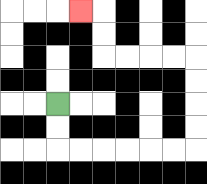{'start': '[2, 4]', 'end': '[3, 0]', 'path_directions': 'D,D,R,R,R,R,R,R,U,U,U,U,L,L,L,L,U,U,L', 'path_coordinates': '[[2, 4], [2, 5], [2, 6], [3, 6], [4, 6], [5, 6], [6, 6], [7, 6], [8, 6], [8, 5], [8, 4], [8, 3], [8, 2], [7, 2], [6, 2], [5, 2], [4, 2], [4, 1], [4, 0], [3, 0]]'}